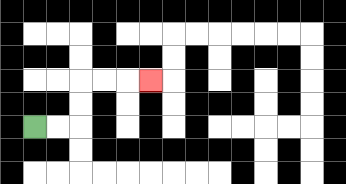{'start': '[1, 5]', 'end': '[6, 3]', 'path_directions': 'R,R,U,U,R,R,R', 'path_coordinates': '[[1, 5], [2, 5], [3, 5], [3, 4], [3, 3], [4, 3], [5, 3], [6, 3]]'}